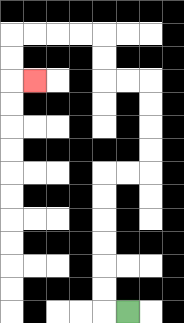{'start': '[5, 13]', 'end': '[1, 3]', 'path_directions': 'L,U,U,U,U,U,U,R,R,U,U,U,U,L,L,U,U,L,L,L,L,D,D,R', 'path_coordinates': '[[5, 13], [4, 13], [4, 12], [4, 11], [4, 10], [4, 9], [4, 8], [4, 7], [5, 7], [6, 7], [6, 6], [6, 5], [6, 4], [6, 3], [5, 3], [4, 3], [4, 2], [4, 1], [3, 1], [2, 1], [1, 1], [0, 1], [0, 2], [0, 3], [1, 3]]'}